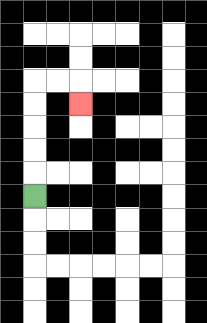{'start': '[1, 8]', 'end': '[3, 4]', 'path_directions': 'U,U,U,U,U,R,R,D', 'path_coordinates': '[[1, 8], [1, 7], [1, 6], [1, 5], [1, 4], [1, 3], [2, 3], [3, 3], [3, 4]]'}